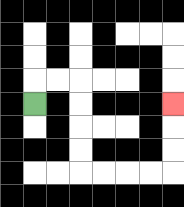{'start': '[1, 4]', 'end': '[7, 4]', 'path_directions': 'U,R,R,D,D,D,D,R,R,R,R,U,U,U', 'path_coordinates': '[[1, 4], [1, 3], [2, 3], [3, 3], [3, 4], [3, 5], [3, 6], [3, 7], [4, 7], [5, 7], [6, 7], [7, 7], [7, 6], [7, 5], [7, 4]]'}